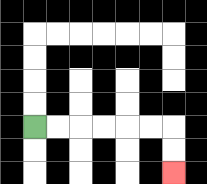{'start': '[1, 5]', 'end': '[7, 7]', 'path_directions': 'R,R,R,R,R,R,D,D', 'path_coordinates': '[[1, 5], [2, 5], [3, 5], [4, 5], [5, 5], [6, 5], [7, 5], [7, 6], [7, 7]]'}